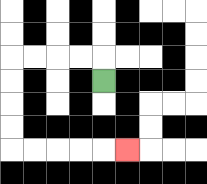{'start': '[4, 3]', 'end': '[5, 6]', 'path_directions': 'U,L,L,L,L,D,D,D,D,R,R,R,R,R', 'path_coordinates': '[[4, 3], [4, 2], [3, 2], [2, 2], [1, 2], [0, 2], [0, 3], [0, 4], [0, 5], [0, 6], [1, 6], [2, 6], [3, 6], [4, 6], [5, 6]]'}